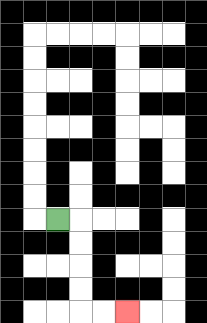{'start': '[2, 9]', 'end': '[5, 13]', 'path_directions': 'R,D,D,D,D,R,R', 'path_coordinates': '[[2, 9], [3, 9], [3, 10], [3, 11], [3, 12], [3, 13], [4, 13], [5, 13]]'}